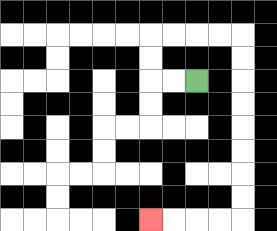{'start': '[8, 3]', 'end': '[6, 9]', 'path_directions': 'L,L,U,U,R,R,R,R,D,D,D,D,D,D,D,D,L,L,L,L', 'path_coordinates': '[[8, 3], [7, 3], [6, 3], [6, 2], [6, 1], [7, 1], [8, 1], [9, 1], [10, 1], [10, 2], [10, 3], [10, 4], [10, 5], [10, 6], [10, 7], [10, 8], [10, 9], [9, 9], [8, 9], [7, 9], [6, 9]]'}